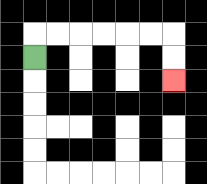{'start': '[1, 2]', 'end': '[7, 3]', 'path_directions': 'U,R,R,R,R,R,R,D,D', 'path_coordinates': '[[1, 2], [1, 1], [2, 1], [3, 1], [4, 1], [5, 1], [6, 1], [7, 1], [7, 2], [7, 3]]'}